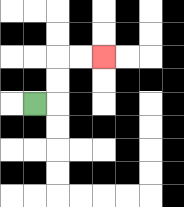{'start': '[1, 4]', 'end': '[4, 2]', 'path_directions': 'R,U,U,R,R', 'path_coordinates': '[[1, 4], [2, 4], [2, 3], [2, 2], [3, 2], [4, 2]]'}